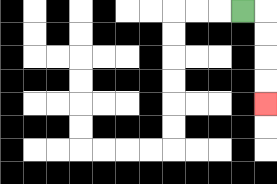{'start': '[10, 0]', 'end': '[11, 4]', 'path_directions': 'R,D,D,D,D', 'path_coordinates': '[[10, 0], [11, 0], [11, 1], [11, 2], [11, 3], [11, 4]]'}